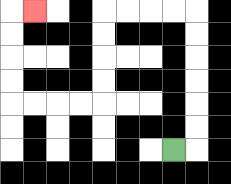{'start': '[7, 6]', 'end': '[1, 0]', 'path_directions': 'R,U,U,U,U,U,U,L,L,L,L,D,D,D,D,L,L,L,L,U,U,U,U,R', 'path_coordinates': '[[7, 6], [8, 6], [8, 5], [8, 4], [8, 3], [8, 2], [8, 1], [8, 0], [7, 0], [6, 0], [5, 0], [4, 0], [4, 1], [4, 2], [4, 3], [4, 4], [3, 4], [2, 4], [1, 4], [0, 4], [0, 3], [0, 2], [0, 1], [0, 0], [1, 0]]'}